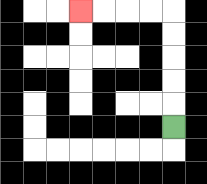{'start': '[7, 5]', 'end': '[3, 0]', 'path_directions': 'U,U,U,U,U,L,L,L,L', 'path_coordinates': '[[7, 5], [7, 4], [7, 3], [7, 2], [7, 1], [7, 0], [6, 0], [5, 0], [4, 0], [3, 0]]'}